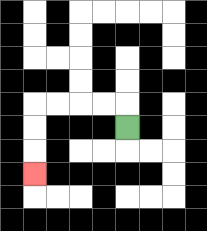{'start': '[5, 5]', 'end': '[1, 7]', 'path_directions': 'U,L,L,L,L,D,D,D', 'path_coordinates': '[[5, 5], [5, 4], [4, 4], [3, 4], [2, 4], [1, 4], [1, 5], [1, 6], [1, 7]]'}